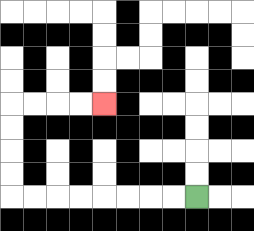{'start': '[8, 8]', 'end': '[4, 4]', 'path_directions': 'L,L,L,L,L,L,L,L,U,U,U,U,R,R,R,R', 'path_coordinates': '[[8, 8], [7, 8], [6, 8], [5, 8], [4, 8], [3, 8], [2, 8], [1, 8], [0, 8], [0, 7], [0, 6], [0, 5], [0, 4], [1, 4], [2, 4], [3, 4], [4, 4]]'}